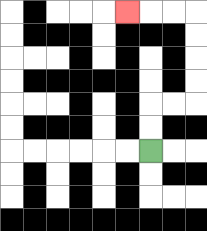{'start': '[6, 6]', 'end': '[5, 0]', 'path_directions': 'U,U,R,R,U,U,U,U,L,L,L', 'path_coordinates': '[[6, 6], [6, 5], [6, 4], [7, 4], [8, 4], [8, 3], [8, 2], [8, 1], [8, 0], [7, 0], [6, 0], [5, 0]]'}